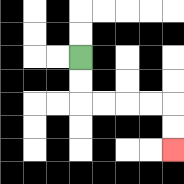{'start': '[3, 2]', 'end': '[7, 6]', 'path_directions': 'D,D,R,R,R,R,D,D', 'path_coordinates': '[[3, 2], [3, 3], [3, 4], [4, 4], [5, 4], [6, 4], [7, 4], [7, 5], [7, 6]]'}